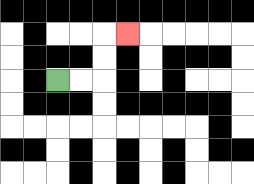{'start': '[2, 3]', 'end': '[5, 1]', 'path_directions': 'R,R,U,U,R', 'path_coordinates': '[[2, 3], [3, 3], [4, 3], [4, 2], [4, 1], [5, 1]]'}